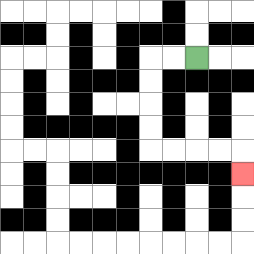{'start': '[8, 2]', 'end': '[10, 7]', 'path_directions': 'L,L,D,D,D,D,R,R,R,R,D', 'path_coordinates': '[[8, 2], [7, 2], [6, 2], [6, 3], [6, 4], [6, 5], [6, 6], [7, 6], [8, 6], [9, 6], [10, 6], [10, 7]]'}